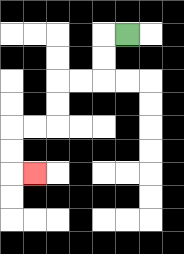{'start': '[5, 1]', 'end': '[1, 7]', 'path_directions': 'L,D,D,L,L,D,D,L,L,D,D,R', 'path_coordinates': '[[5, 1], [4, 1], [4, 2], [4, 3], [3, 3], [2, 3], [2, 4], [2, 5], [1, 5], [0, 5], [0, 6], [0, 7], [1, 7]]'}